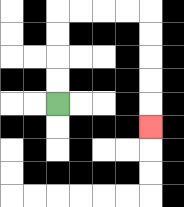{'start': '[2, 4]', 'end': '[6, 5]', 'path_directions': 'U,U,U,U,R,R,R,R,D,D,D,D,D', 'path_coordinates': '[[2, 4], [2, 3], [2, 2], [2, 1], [2, 0], [3, 0], [4, 0], [5, 0], [6, 0], [6, 1], [6, 2], [6, 3], [6, 4], [6, 5]]'}